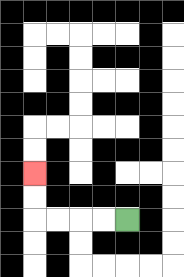{'start': '[5, 9]', 'end': '[1, 7]', 'path_directions': 'L,L,L,L,U,U', 'path_coordinates': '[[5, 9], [4, 9], [3, 9], [2, 9], [1, 9], [1, 8], [1, 7]]'}